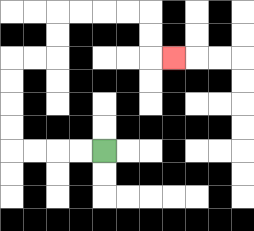{'start': '[4, 6]', 'end': '[7, 2]', 'path_directions': 'L,L,L,L,U,U,U,U,R,R,U,U,R,R,R,R,D,D,R', 'path_coordinates': '[[4, 6], [3, 6], [2, 6], [1, 6], [0, 6], [0, 5], [0, 4], [0, 3], [0, 2], [1, 2], [2, 2], [2, 1], [2, 0], [3, 0], [4, 0], [5, 0], [6, 0], [6, 1], [6, 2], [7, 2]]'}